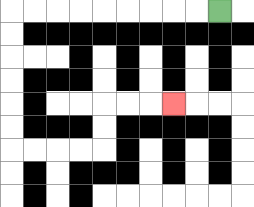{'start': '[9, 0]', 'end': '[7, 4]', 'path_directions': 'L,L,L,L,L,L,L,L,L,D,D,D,D,D,D,R,R,R,R,U,U,R,R,R', 'path_coordinates': '[[9, 0], [8, 0], [7, 0], [6, 0], [5, 0], [4, 0], [3, 0], [2, 0], [1, 0], [0, 0], [0, 1], [0, 2], [0, 3], [0, 4], [0, 5], [0, 6], [1, 6], [2, 6], [3, 6], [4, 6], [4, 5], [4, 4], [5, 4], [6, 4], [7, 4]]'}